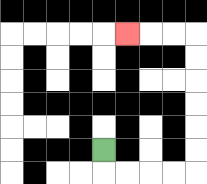{'start': '[4, 6]', 'end': '[5, 1]', 'path_directions': 'D,R,R,R,R,U,U,U,U,U,U,L,L,L', 'path_coordinates': '[[4, 6], [4, 7], [5, 7], [6, 7], [7, 7], [8, 7], [8, 6], [8, 5], [8, 4], [8, 3], [8, 2], [8, 1], [7, 1], [6, 1], [5, 1]]'}